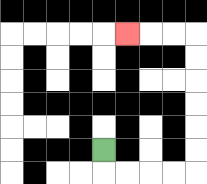{'start': '[4, 6]', 'end': '[5, 1]', 'path_directions': 'D,R,R,R,R,U,U,U,U,U,U,L,L,L', 'path_coordinates': '[[4, 6], [4, 7], [5, 7], [6, 7], [7, 7], [8, 7], [8, 6], [8, 5], [8, 4], [8, 3], [8, 2], [8, 1], [7, 1], [6, 1], [5, 1]]'}